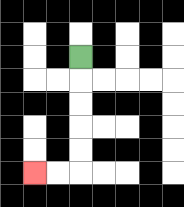{'start': '[3, 2]', 'end': '[1, 7]', 'path_directions': 'D,D,D,D,D,L,L', 'path_coordinates': '[[3, 2], [3, 3], [3, 4], [3, 5], [3, 6], [3, 7], [2, 7], [1, 7]]'}